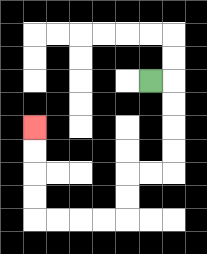{'start': '[6, 3]', 'end': '[1, 5]', 'path_directions': 'R,D,D,D,D,L,L,D,D,L,L,L,L,U,U,U,U', 'path_coordinates': '[[6, 3], [7, 3], [7, 4], [7, 5], [7, 6], [7, 7], [6, 7], [5, 7], [5, 8], [5, 9], [4, 9], [3, 9], [2, 9], [1, 9], [1, 8], [1, 7], [1, 6], [1, 5]]'}